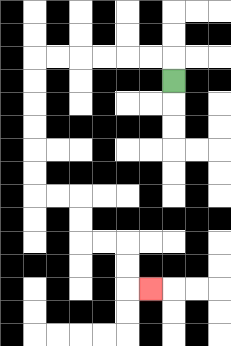{'start': '[7, 3]', 'end': '[6, 12]', 'path_directions': 'U,L,L,L,L,L,L,D,D,D,D,D,D,R,R,D,D,R,R,D,D,R', 'path_coordinates': '[[7, 3], [7, 2], [6, 2], [5, 2], [4, 2], [3, 2], [2, 2], [1, 2], [1, 3], [1, 4], [1, 5], [1, 6], [1, 7], [1, 8], [2, 8], [3, 8], [3, 9], [3, 10], [4, 10], [5, 10], [5, 11], [5, 12], [6, 12]]'}